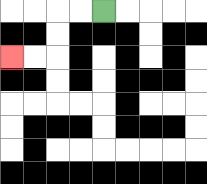{'start': '[4, 0]', 'end': '[0, 2]', 'path_directions': 'L,L,D,D,L,L', 'path_coordinates': '[[4, 0], [3, 0], [2, 0], [2, 1], [2, 2], [1, 2], [0, 2]]'}